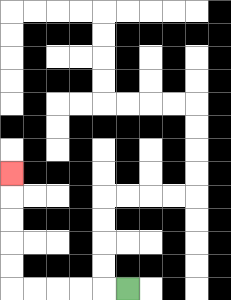{'start': '[5, 12]', 'end': '[0, 7]', 'path_directions': 'L,L,L,L,L,U,U,U,U,U', 'path_coordinates': '[[5, 12], [4, 12], [3, 12], [2, 12], [1, 12], [0, 12], [0, 11], [0, 10], [0, 9], [0, 8], [0, 7]]'}